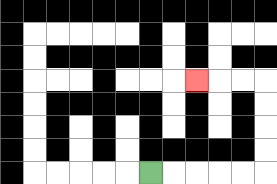{'start': '[6, 7]', 'end': '[8, 3]', 'path_directions': 'R,R,R,R,R,U,U,U,U,L,L,L', 'path_coordinates': '[[6, 7], [7, 7], [8, 7], [9, 7], [10, 7], [11, 7], [11, 6], [11, 5], [11, 4], [11, 3], [10, 3], [9, 3], [8, 3]]'}